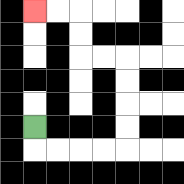{'start': '[1, 5]', 'end': '[1, 0]', 'path_directions': 'D,R,R,R,R,U,U,U,U,L,L,U,U,L,L', 'path_coordinates': '[[1, 5], [1, 6], [2, 6], [3, 6], [4, 6], [5, 6], [5, 5], [5, 4], [5, 3], [5, 2], [4, 2], [3, 2], [3, 1], [3, 0], [2, 0], [1, 0]]'}